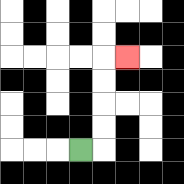{'start': '[3, 6]', 'end': '[5, 2]', 'path_directions': 'R,U,U,U,U,R', 'path_coordinates': '[[3, 6], [4, 6], [4, 5], [4, 4], [4, 3], [4, 2], [5, 2]]'}